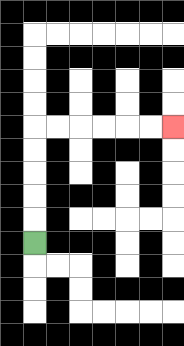{'start': '[1, 10]', 'end': '[7, 5]', 'path_directions': 'U,U,U,U,U,R,R,R,R,R,R', 'path_coordinates': '[[1, 10], [1, 9], [1, 8], [1, 7], [1, 6], [1, 5], [2, 5], [3, 5], [4, 5], [5, 5], [6, 5], [7, 5]]'}